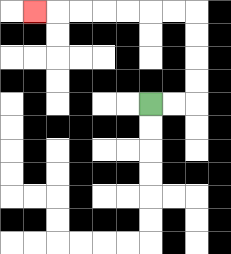{'start': '[6, 4]', 'end': '[1, 0]', 'path_directions': 'R,R,U,U,U,U,L,L,L,L,L,L,L', 'path_coordinates': '[[6, 4], [7, 4], [8, 4], [8, 3], [8, 2], [8, 1], [8, 0], [7, 0], [6, 0], [5, 0], [4, 0], [3, 0], [2, 0], [1, 0]]'}